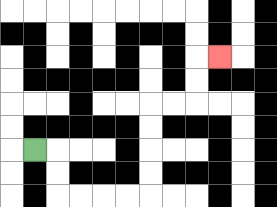{'start': '[1, 6]', 'end': '[9, 2]', 'path_directions': 'R,D,D,R,R,R,R,U,U,U,U,R,R,U,U,R', 'path_coordinates': '[[1, 6], [2, 6], [2, 7], [2, 8], [3, 8], [4, 8], [5, 8], [6, 8], [6, 7], [6, 6], [6, 5], [6, 4], [7, 4], [8, 4], [8, 3], [8, 2], [9, 2]]'}